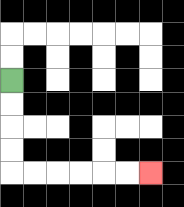{'start': '[0, 3]', 'end': '[6, 7]', 'path_directions': 'D,D,D,D,R,R,R,R,R,R', 'path_coordinates': '[[0, 3], [0, 4], [0, 5], [0, 6], [0, 7], [1, 7], [2, 7], [3, 7], [4, 7], [5, 7], [6, 7]]'}